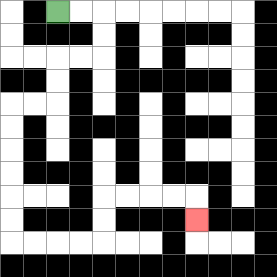{'start': '[2, 0]', 'end': '[8, 9]', 'path_directions': 'R,R,D,D,L,L,D,D,L,L,D,D,D,D,D,D,R,R,R,R,U,U,R,R,R,R,D', 'path_coordinates': '[[2, 0], [3, 0], [4, 0], [4, 1], [4, 2], [3, 2], [2, 2], [2, 3], [2, 4], [1, 4], [0, 4], [0, 5], [0, 6], [0, 7], [0, 8], [0, 9], [0, 10], [1, 10], [2, 10], [3, 10], [4, 10], [4, 9], [4, 8], [5, 8], [6, 8], [7, 8], [8, 8], [8, 9]]'}